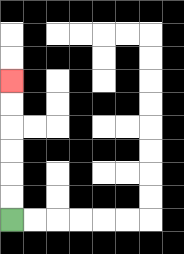{'start': '[0, 9]', 'end': '[0, 3]', 'path_directions': 'U,U,U,U,U,U', 'path_coordinates': '[[0, 9], [0, 8], [0, 7], [0, 6], [0, 5], [0, 4], [0, 3]]'}